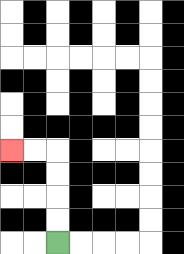{'start': '[2, 10]', 'end': '[0, 6]', 'path_directions': 'U,U,U,U,L,L', 'path_coordinates': '[[2, 10], [2, 9], [2, 8], [2, 7], [2, 6], [1, 6], [0, 6]]'}